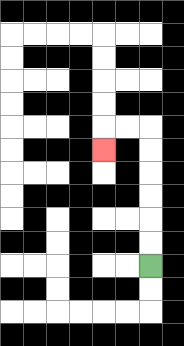{'start': '[6, 11]', 'end': '[4, 6]', 'path_directions': 'U,U,U,U,U,U,L,L,D', 'path_coordinates': '[[6, 11], [6, 10], [6, 9], [6, 8], [6, 7], [6, 6], [6, 5], [5, 5], [4, 5], [4, 6]]'}